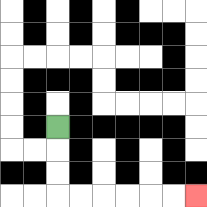{'start': '[2, 5]', 'end': '[8, 8]', 'path_directions': 'D,D,D,R,R,R,R,R,R', 'path_coordinates': '[[2, 5], [2, 6], [2, 7], [2, 8], [3, 8], [4, 8], [5, 8], [6, 8], [7, 8], [8, 8]]'}